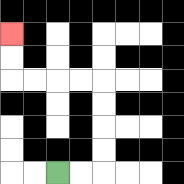{'start': '[2, 7]', 'end': '[0, 1]', 'path_directions': 'R,R,U,U,U,U,L,L,L,L,U,U', 'path_coordinates': '[[2, 7], [3, 7], [4, 7], [4, 6], [4, 5], [4, 4], [4, 3], [3, 3], [2, 3], [1, 3], [0, 3], [0, 2], [0, 1]]'}